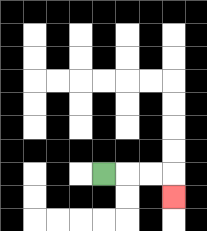{'start': '[4, 7]', 'end': '[7, 8]', 'path_directions': 'R,R,R,D', 'path_coordinates': '[[4, 7], [5, 7], [6, 7], [7, 7], [7, 8]]'}